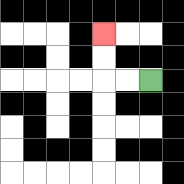{'start': '[6, 3]', 'end': '[4, 1]', 'path_directions': 'L,L,U,U', 'path_coordinates': '[[6, 3], [5, 3], [4, 3], [4, 2], [4, 1]]'}